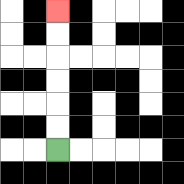{'start': '[2, 6]', 'end': '[2, 0]', 'path_directions': 'U,U,U,U,U,U', 'path_coordinates': '[[2, 6], [2, 5], [2, 4], [2, 3], [2, 2], [2, 1], [2, 0]]'}